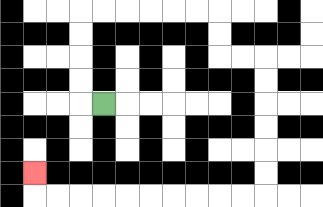{'start': '[4, 4]', 'end': '[1, 7]', 'path_directions': 'L,U,U,U,U,R,R,R,R,R,R,D,D,R,R,D,D,D,D,D,D,L,L,L,L,L,L,L,L,L,L,U', 'path_coordinates': '[[4, 4], [3, 4], [3, 3], [3, 2], [3, 1], [3, 0], [4, 0], [5, 0], [6, 0], [7, 0], [8, 0], [9, 0], [9, 1], [9, 2], [10, 2], [11, 2], [11, 3], [11, 4], [11, 5], [11, 6], [11, 7], [11, 8], [10, 8], [9, 8], [8, 8], [7, 8], [6, 8], [5, 8], [4, 8], [3, 8], [2, 8], [1, 8], [1, 7]]'}